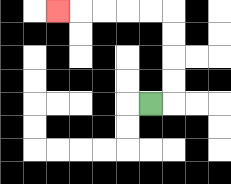{'start': '[6, 4]', 'end': '[2, 0]', 'path_directions': 'R,U,U,U,U,L,L,L,L,L', 'path_coordinates': '[[6, 4], [7, 4], [7, 3], [7, 2], [7, 1], [7, 0], [6, 0], [5, 0], [4, 0], [3, 0], [2, 0]]'}